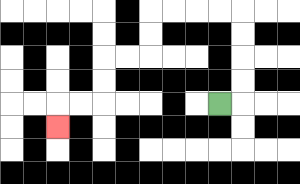{'start': '[9, 4]', 'end': '[2, 5]', 'path_directions': 'R,U,U,U,U,L,L,L,L,D,D,L,L,D,D,L,L,D', 'path_coordinates': '[[9, 4], [10, 4], [10, 3], [10, 2], [10, 1], [10, 0], [9, 0], [8, 0], [7, 0], [6, 0], [6, 1], [6, 2], [5, 2], [4, 2], [4, 3], [4, 4], [3, 4], [2, 4], [2, 5]]'}